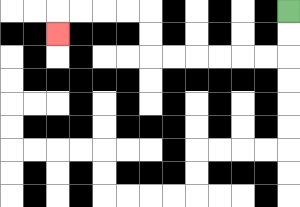{'start': '[12, 0]', 'end': '[2, 1]', 'path_directions': 'D,D,L,L,L,L,L,L,U,U,L,L,L,L,D', 'path_coordinates': '[[12, 0], [12, 1], [12, 2], [11, 2], [10, 2], [9, 2], [8, 2], [7, 2], [6, 2], [6, 1], [6, 0], [5, 0], [4, 0], [3, 0], [2, 0], [2, 1]]'}